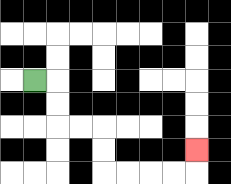{'start': '[1, 3]', 'end': '[8, 6]', 'path_directions': 'R,D,D,R,R,D,D,R,R,R,R,U', 'path_coordinates': '[[1, 3], [2, 3], [2, 4], [2, 5], [3, 5], [4, 5], [4, 6], [4, 7], [5, 7], [6, 7], [7, 7], [8, 7], [8, 6]]'}